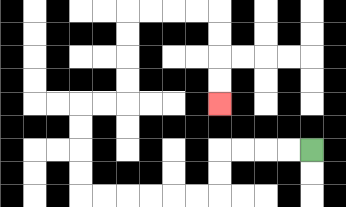{'start': '[13, 6]', 'end': '[9, 4]', 'path_directions': 'L,L,L,L,D,D,L,L,L,L,L,L,U,U,U,U,R,R,U,U,U,U,R,R,R,R,D,D,D,D', 'path_coordinates': '[[13, 6], [12, 6], [11, 6], [10, 6], [9, 6], [9, 7], [9, 8], [8, 8], [7, 8], [6, 8], [5, 8], [4, 8], [3, 8], [3, 7], [3, 6], [3, 5], [3, 4], [4, 4], [5, 4], [5, 3], [5, 2], [5, 1], [5, 0], [6, 0], [7, 0], [8, 0], [9, 0], [9, 1], [9, 2], [9, 3], [9, 4]]'}